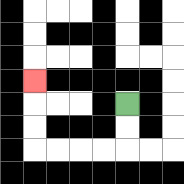{'start': '[5, 4]', 'end': '[1, 3]', 'path_directions': 'D,D,L,L,L,L,U,U,U', 'path_coordinates': '[[5, 4], [5, 5], [5, 6], [4, 6], [3, 6], [2, 6], [1, 6], [1, 5], [1, 4], [1, 3]]'}